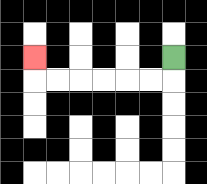{'start': '[7, 2]', 'end': '[1, 2]', 'path_directions': 'D,L,L,L,L,L,L,U', 'path_coordinates': '[[7, 2], [7, 3], [6, 3], [5, 3], [4, 3], [3, 3], [2, 3], [1, 3], [1, 2]]'}